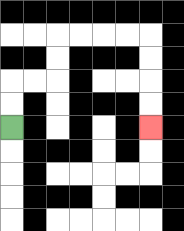{'start': '[0, 5]', 'end': '[6, 5]', 'path_directions': 'U,U,R,R,U,U,R,R,R,R,D,D,D,D', 'path_coordinates': '[[0, 5], [0, 4], [0, 3], [1, 3], [2, 3], [2, 2], [2, 1], [3, 1], [4, 1], [5, 1], [6, 1], [6, 2], [6, 3], [6, 4], [6, 5]]'}